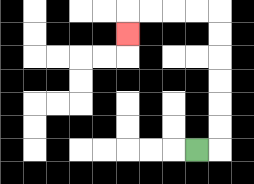{'start': '[8, 6]', 'end': '[5, 1]', 'path_directions': 'R,U,U,U,U,U,U,L,L,L,L,D', 'path_coordinates': '[[8, 6], [9, 6], [9, 5], [9, 4], [9, 3], [9, 2], [9, 1], [9, 0], [8, 0], [7, 0], [6, 0], [5, 0], [5, 1]]'}